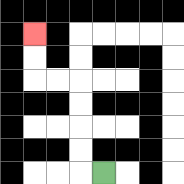{'start': '[4, 7]', 'end': '[1, 1]', 'path_directions': 'L,U,U,U,U,L,L,U,U', 'path_coordinates': '[[4, 7], [3, 7], [3, 6], [3, 5], [3, 4], [3, 3], [2, 3], [1, 3], [1, 2], [1, 1]]'}